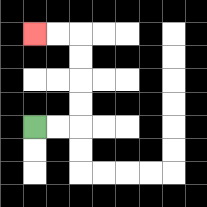{'start': '[1, 5]', 'end': '[1, 1]', 'path_directions': 'R,R,U,U,U,U,L,L', 'path_coordinates': '[[1, 5], [2, 5], [3, 5], [3, 4], [3, 3], [3, 2], [3, 1], [2, 1], [1, 1]]'}